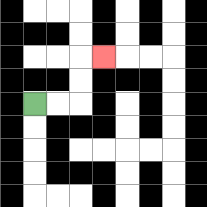{'start': '[1, 4]', 'end': '[4, 2]', 'path_directions': 'R,R,U,U,R', 'path_coordinates': '[[1, 4], [2, 4], [3, 4], [3, 3], [3, 2], [4, 2]]'}